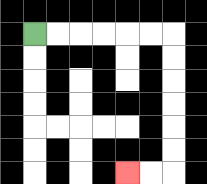{'start': '[1, 1]', 'end': '[5, 7]', 'path_directions': 'R,R,R,R,R,R,D,D,D,D,D,D,L,L', 'path_coordinates': '[[1, 1], [2, 1], [3, 1], [4, 1], [5, 1], [6, 1], [7, 1], [7, 2], [7, 3], [7, 4], [7, 5], [7, 6], [7, 7], [6, 7], [5, 7]]'}